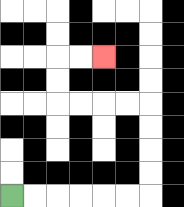{'start': '[0, 8]', 'end': '[4, 2]', 'path_directions': 'R,R,R,R,R,R,U,U,U,U,L,L,L,L,U,U,R,R', 'path_coordinates': '[[0, 8], [1, 8], [2, 8], [3, 8], [4, 8], [5, 8], [6, 8], [6, 7], [6, 6], [6, 5], [6, 4], [5, 4], [4, 4], [3, 4], [2, 4], [2, 3], [2, 2], [3, 2], [4, 2]]'}